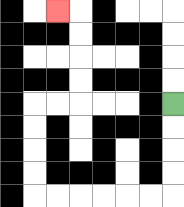{'start': '[7, 4]', 'end': '[2, 0]', 'path_directions': 'D,D,D,D,L,L,L,L,L,L,U,U,U,U,R,R,U,U,U,U,L', 'path_coordinates': '[[7, 4], [7, 5], [7, 6], [7, 7], [7, 8], [6, 8], [5, 8], [4, 8], [3, 8], [2, 8], [1, 8], [1, 7], [1, 6], [1, 5], [1, 4], [2, 4], [3, 4], [3, 3], [3, 2], [3, 1], [3, 0], [2, 0]]'}